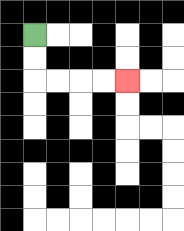{'start': '[1, 1]', 'end': '[5, 3]', 'path_directions': 'D,D,R,R,R,R', 'path_coordinates': '[[1, 1], [1, 2], [1, 3], [2, 3], [3, 3], [4, 3], [5, 3]]'}